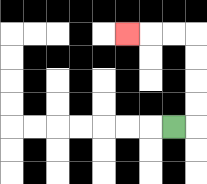{'start': '[7, 5]', 'end': '[5, 1]', 'path_directions': 'R,U,U,U,U,L,L,L', 'path_coordinates': '[[7, 5], [8, 5], [8, 4], [8, 3], [8, 2], [8, 1], [7, 1], [6, 1], [5, 1]]'}